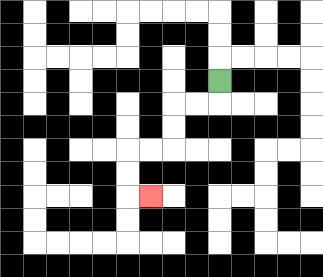{'start': '[9, 3]', 'end': '[6, 8]', 'path_directions': 'D,L,L,D,D,L,L,D,D,R', 'path_coordinates': '[[9, 3], [9, 4], [8, 4], [7, 4], [7, 5], [7, 6], [6, 6], [5, 6], [5, 7], [5, 8], [6, 8]]'}